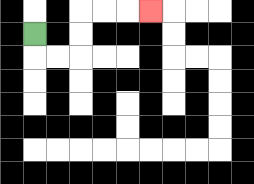{'start': '[1, 1]', 'end': '[6, 0]', 'path_directions': 'D,R,R,U,U,R,R,R', 'path_coordinates': '[[1, 1], [1, 2], [2, 2], [3, 2], [3, 1], [3, 0], [4, 0], [5, 0], [6, 0]]'}